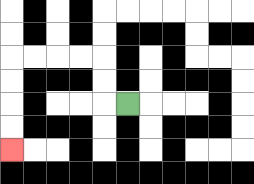{'start': '[5, 4]', 'end': '[0, 6]', 'path_directions': 'L,U,U,L,L,L,L,D,D,D,D', 'path_coordinates': '[[5, 4], [4, 4], [4, 3], [4, 2], [3, 2], [2, 2], [1, 2], [0, 2], [0, 3], [0, 4], [0, 5], [0, 6]]'}